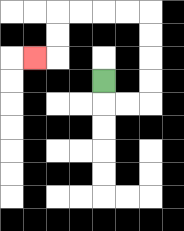{'start': '[4, 3]', 'end': '[1, 2]', 'path_directions': 'D,R,R,U,U,U,U,L,L,L,L,D,D,L', 'path_coordinates': '[[4, 3], [4, 4], [5, 4], [6, 4], [6, 3], [6, 2], [6, 1], [6, 0], [5, 0], [4, 0], [3, 0], [2, 0], [2, 1], [2, 2], [1, 2]]'}